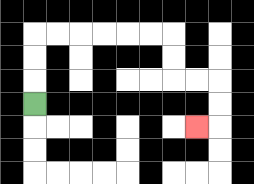{'start': '[1, 4]', 'end': '[8, 5]', 'path_directions': 'U,U,U,R,R,R,R,R,R,D,D,R,R,D,D,L', 'path_coordinates': '[[1, 4], [1, 3], [1, 2], [1, 1], [2, 1], [3, 1], [4, 1], [5, 1], [6, 1], [7, 1], [7, 2], [7, 3], [8, 3], [9, 3], [9, 4], [9, 5], [8, 5]]'}